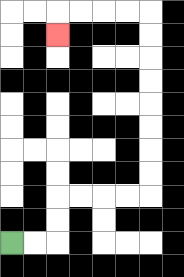{'start': '[0, 10]', 'end': '[2, 1]', 'path_directions': 'R,R,U,U,R,R,R,R,U,U,U,U,U,U,U,U,L,L,L,L,D', 'path_coordinates': '[[0, 10], [1, 10], [2, 10], [2, 9], [2, 8], [3, 8], [4, 8], [5, 8], [6, 8], [6, 7], [6, 6], [6, 5], [6, 4], [6, 3], [6, 2], [6, 1], [6, 0], [5, 0], [4, 0], [3, 0], [2, 0], [2, 1]]'}